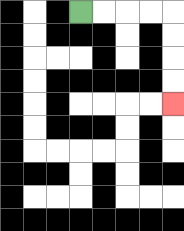{'start': '[3, 0]', 'end': '[7, 4]', 'path_directions': 'R,R,R,R,D,D,D,D', 'path_coordinates': '[[3, 0], [4, 0], [5, 0], [6, 0], [7, 0], [7, 1], [7, 2], [7, 3], [7, 4]]'}